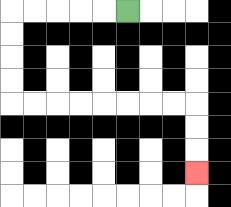{'start': '[5, 0]', 'end': '[8, 7]', 'path_directions': 'L,L,L,L,L,D,D,D,D,R,R,R,R,R,R,R,R,D,D,D', 'path_coordinates': '[[5, 0], [4, 0], [3, 0], [2, 0], [1, 0], [0, 0], [0, 1], [0, 2], [0, 3], [0, 4], [1, 4], [2, 4], [3, 4], [4, 4], [5, 4], [6, 4], [7, 4], [8, 4], [8, 5], [8, 6], [8, 7]]'}